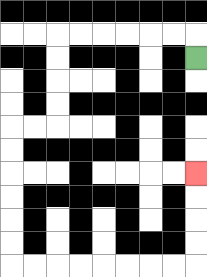{'start': '[8, 2]', 'end': '[8, 7]', 'path_directions': 'U,L,L,L,L,L,L,D,D,D,D,L,L,D,D,D,D,D,D,R,R,R,R,R,R,R,R,U,U,U,U', 'path_coordinates': '[[8, 2], [8, 1], [7, 1], [6, 1], [5, 1], [4, 1], [3, 1], [2, 1], [2, 2], [2, 3], [2, 4], [2, 5], [1, 5], [0, 5], [0, 6], [0, 7], [0, 8], [0, 9], [0, 10], [0, 11], [1, 11], [2, 11], [3, 11], [4, 11], [5, 11], [6, 11], [7, 11], [8, 11], [8, 10], [8, 9], [8, 8], [8, 7]]'}